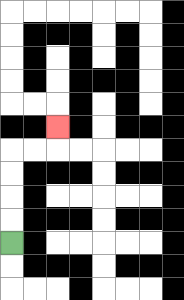{'start': '[0, 10]', 'end': '[2, 5]', 'path_directions': 'U,U,U,U,R,R,U', 'path_coordinates': '[[0, 10], [0, 9], [0, 8], [0, 7], [0, 6], [1, 6], [2, 6], [2, 5]]'}